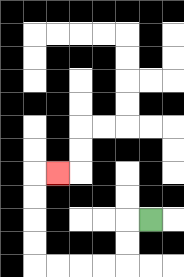{'start': '[6, 9]', 'end': '[2, 7]', 'path_directions': 'L,D,D,L,L,L,L,U,U,U,U,R', 'path_coordinates': '[[6, 9], [5, 9], [5, 10], [5, 11], [4, 11], [3, 11], [2, 11], [1, 11], [1, 10], [1, 9], [1, 8], [1, 7], [2, 7]]'}